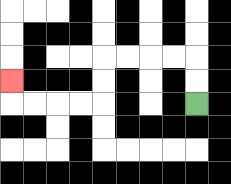{'start': '[8, 4]', 'end': '[0, 3]', 'path_directions': 'U,U,L,L,L,L,D,D,L,L,L,L,U', 'path_coordinates': '[[8, 4], [8, 3], [8, 2], [7, 2], [6, 2], [5, 2], [4, 2], [4, 3], [4, 4], [3, 4], [2, 4], [1, 4], [0, 4], [0, 3]]'}